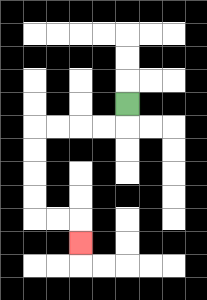{'start': '[5, 4]', 'end': '[3, 10]', 'path_directions': 'D,L,L,L,L,D,D,D,D,R,R,D', 'path_coordinates': '[[5, 4], [5, 5], [4, 5], [3, 5], [2, 5], [1, 5], [1, 6], [1, 7], [1, 8], [1, 9], [2, 9], [3, 9], [3, 10]]'}